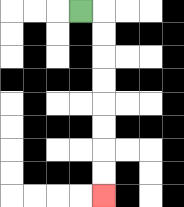{'start': '[3, 0]', 'end': '[4, 8]', 'path_directions': 'R,D,D,D,D,D,D,D,D', 'path_coordinates': '[[3, 0], [4, 0], [4, 1], [4, 2], [4, 3], [4, 4], [4, 5], [4, 6], [4, 7], [4, 8]]'}